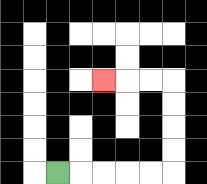{'start': '[2, 7]', 'end': '[4, 3]', 'path_directions': 'R,R,R,R,R,U,U,U,U,L,L,L', 'path_coordinates': '[[2, 7], [3, 7], [4, 7], [5, 7], [6, 7], [7, 7], [7, 6], [7, 5], [7, 4], [7, 3], [6, 3], [5, 3], [4, 3]]'}